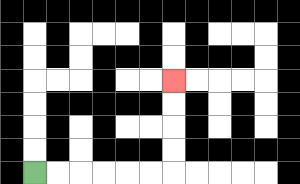{'start': '[1, 7]', 'end': '[7, 3]', 'path_directions': 'R,R,R,R,R,R,U,U,U,U', 'path_coordinates': '[[1, 7], [2, 7], [3, 7], [4, 7], [5, 7], [6, 7], [7, 7], [7, 6], [7, 5], [7, 4], [7, 3]]'}